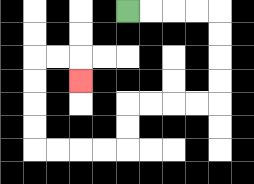{'start': '[5, 0]', 'end': '[3, 3]', 'path_directions': 'R,R,R,R,D,D,D,D,L,L,L,L,D,D,L,L,L,L,U,U,U,U,R,R,D', 'path_coordinates': '[[5, 0], [6, 0], [7, 0], [8, 0], [9, 0], [9, 1], [9, 2], [9, 3], [9, 4], [8, 4], [7, 4], [6, 4], [5, 4], [5, 5], [5, 6], [4, 6], [3, 6], [2, 6], [1, 6], [1, 5], [1, 4], [1, 3], [1, 2], [2, 2], [3, 2], [3, 3]]'}